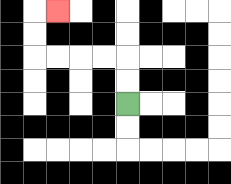{'start': '[5, 4]', 'end': '[2, 0]', 'path_directions': 'U,U,L,L,L,L,U,U,R', 'path_coordinates': '[[5, 4], [5, 3], [5, 2], [4, 2], [3, 2], [2, 2], [1, 2], [1, 1], [1, 0], [2, 0]]'}